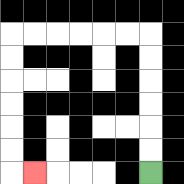{'start': '[6, 7]', 'end': '[1, 7]', 'path_directions': 'U,U,U,U,U,U,L,L,L,L,L,L,D,D,D,D,D,D,R', 'path_coordinates': '[[6, 7], [6, 6], [6, 5], [6, 4], [6, 3], [6, 2], [6, 1], [5, 1], [4, 1], [3, 1], [2, 1], [1, 1], [0, 1], [0, 2], [0, 3], [0, 4], [0, 5], [0, 6], [0, 7], [1, 7]]'}